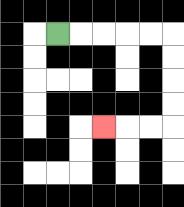{'start': '[2, 1]', 'end': '[4, 5]', 'path_directions': 'R,R,R,R,R,D,D,D,D,L,L,L', 'path_coordinates': '[[2, 1], [3, 1], [4, 1], [5, 1], [6, 1], [7, 1], [7, 2], [7, 3], [7, 4], [7, 5], [6, 5], [5, 5], [4, 5]]'}